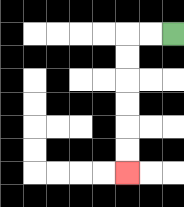{'start': '[7, 1]', 'end': '[5, 7]', 'path_directions': 'L,L,D,D,D,D,D,D', 'path_coordinates': '[[7, 1], [6, 1], [5, 1], [5, 2], [5, 3], [5, 4], [5, 5], [5, 6], [5, 7]]'}